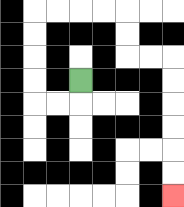{'start': '[3, 3]', 'end': '[7, 8]', 'path_directions': 'D,L,L,U,U,U,U,R,R,R,R,D,D,R,R,D,D,D,D,D,D', 'path_coordinates': '[[3, 3], [3, 4], [2, 4], [1, 4], [1, 3], [1, 2], [1, 1], [1, 0], [2, 0], [3, 0], [4, 0], [5, 0], [5, 1], [5, 2], [6, 2], [7, 2], [7, 3], [7, 4], [7, 5], [7, 6], [7, 7], [7, 8]]'}